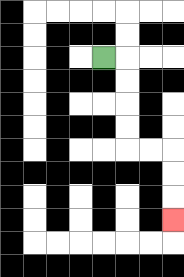{'start': '[4, 2]', 'end': '[7, 9]', 'path_directions': 'R,D,D,D,D,R,R,D,D,D', 'path_coordinates': '[[4, 2], [5, 2], [5, 3], [5, 4], [5, 5], [5, 6], [6, 6], [7, 6], [7, 7], [7, 8], [7, 9]]'}